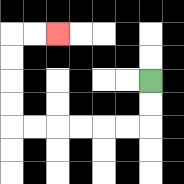{'start': '[6, 3]', 'end': '[2, 1]', 'path_directions': 'D,D,L,L,L,L,L,L,U,U,U,U,R,R', 'path_coordinates': '[[6, 3], [6, 4], [6, 5], [5, 5], [4, 5], [3, 5], [2, 5], [1, 5], [0, 5], [0, 4], [0, 3], [0, 2], [0, 1], [1, 1], [2, 1]]'}